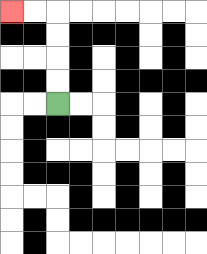{'start': '[2, 4]', 'end': '[0, 0]', 'path_directions': 'U,U,U,U,L,L', 'path_coordinates': '[[2, 4], [2, 3], [2, 2], [2, 1], [2, 0], [1, 0], [0, 0]]'}